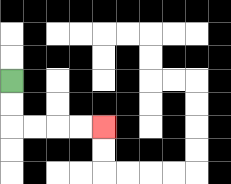{'start': '[0, 3]', 'end': '[4, 5]', 'path_directions': 'D,D,R,R,R,R', 'path_coordinates': '[[0, 3], [0, 4], [0, 5], [1, 5], [2, 5], [3, 5], [4, 5]]'}